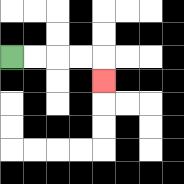{'start': '[0, 2]', 'end': '[4, 3]', 'path_directions': 'R,R,R,R,D', 'path_coordinates': '[[0, 2], [1, 2], [2, 2], [3, 2], [4, 2], [4, 3]]'}